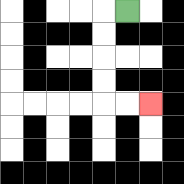{'start': '[5, 0]', 'end': '[6, 4]', 'path_directions': 'L,D,D,D,D,R,R', 'path_coordinates': '[[5, 0], [4, 0], [4, 1], [4, 2], [4, 3], [4, 4], [5, 4], [6, 4]]'}